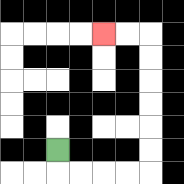{'start': '[2, 6]', 'end': '[4, 1]', 'path_directions': 'D,R,R,R,R,U,U,U,U,U,U,L,L', 'path_coordinates': '[[2, 6], [2, 7], [3, 7], [4, 7], [5, 7], [6, 7], [6, 6], [6, 5], [6, 4], [6, 3], [6, 2], [6, 1], [5, 1], [4, 1]]'}